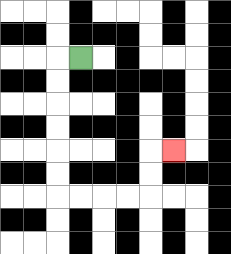{'start': '[3, 2]', 'end': '[7, 6]', 'path_directions': 'L,D,D,D,D,D,D,R,R,R,R,U,U,R', 'path_coordinates': '[[3, 2], [2, 2], [2, 3], [2, 4], [2, 5], [2, 6], [2, 7], [2, 8], [3, 8], [4, 8], [5, 8], [6, 8], [6, 7], [6, 6], [7, 6]]'}